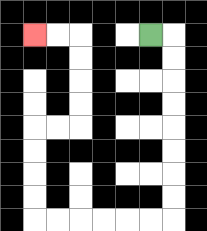{'start': '[6, 1]', 'end': '[1, 1]', 'path_directions': 'R,D,D,D,D,D,D,D,D,L,L,L,L,L,L,U,U,U,U,R,R,U,U,U,U,L,L', 'path_coordinates': '[[6, 1], [7, 1], [7, 2], [7, 3], [7, 4], [7, 5], [7, 6], [7, 7], [7, 8], [7, 9], [6, 9], [5, 9], [4, 9], [3, 9], [2, 9], [1, 9], [1, 8], [1, 7], [1, 6], [1, 5], [2, 5], [3, 5], [3, 4], [3, 3], [3, 2], [3, 1], [2, 1], [1, 1]]'}